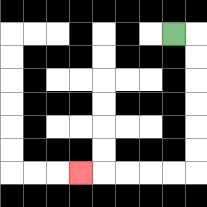{'start': '[7, 1]', 'end': '[3, 7]', 'path_directions': 'R,D,D,D,D,D,D,L,L,L,L,L', 'path_coordinates': '[[7, 1], [8, 1], [8, 2], [8, 3], [8, 4], [8, 5], [8, 6], [8, 7], [7, 7], [6, 7], [5, 7], [4, 7], [3, 7]]'}